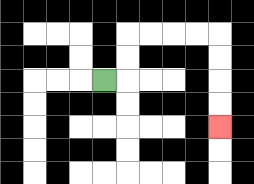{'start': '[4, 3]', 'end': '[9, 5]', 'path_directions': 'R,U,U,R,R,R,R,D,D,D,D', 'path_coordinates': '[[4, 3], [5, 3], [5, 2], [5, 1], [6, 1], [7, 1], [8, 1], [9, 1], [9, 2], [9, 3], [9, 4], [9, 5]]'}